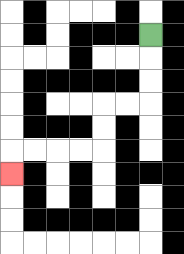{'start': '[6, 1]', 'end': '[0, 7]', 'path_directions': 'D,D,D,L,L,D,D,L,L,L,L,D', 'path_coordinates': '[[6, 1], [6, 2], [6, 3], [6, 4], [5, 4], [4, 4], [4, 5], [4, 6], [3, 6], [2, 6], [1, 6], [0, 6], [0, 7]]'}